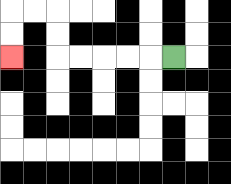{'start': '[7, 2]', 'end': '[0, 2]', 'path_directions': 'L,L,L,L,L,U,U,L,L,D,D', 'path_coordinates': '[[7, 2], [6, 2], [5, 2], [4, 2], [3, 2], [2, 2], [2, 1], [2, 0], [1, 0], [0, 0], [0, 1], [0, 2]]'}